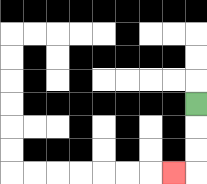{'start': '[8, 4]', 'end': '[7, 7]', 'path_directions': 'D,D,D,L', 'path_coordinates': '[[8, 4], [8, 5], [8, 6], [8, 7], [7, 7]]'}